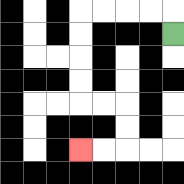{'start': '[7, 1]', 'end': '[3, 6]', 'path_directions': 'U,L,L,L,L,D,D,D,D,R,R,D,D,L,L', 'path_coordinates': '[[7, 1], [7, 0], [6, 0], [5, 0], [4, 0], [3, 0], [3, 1], [3, 2], [3, 3], [3, 4], [4, 4], [5, 4], [5, 5], [5, 6], [4, 6], [3, 6]]'}